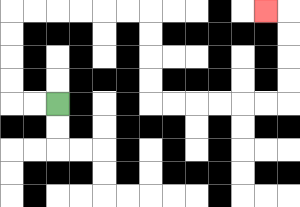{'start': '[2, 4]', 'end': '[11, 0]', 'path_directions': 'L,L,U,U,U,U,R,R,R,R,R,R,D,D,D,D,R,R,R,R,R,R,U,U,U,U,L', 'path_coordinates': '[[2, 4], [1, 4], [0, 4], [0, 3], [0, 2], [0, 1], [0, 0], [1, 0], [2, 0], [3, 0], [4, 0], [5, 0], [6, 0], [6, 1], [6, 2], [6, 3], [6, 4], [7, 4], [8, 4], [9, 4], [10, 4], [11, 4], [12, 4], [12, 3], [12, 2], [12, 1], [12, 0], [11, 0]]'}